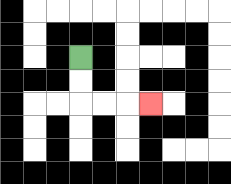{'start': '[3, 2]', 'end': '[6, 4]', 'path_directions': 'D,D,R,R,R', 'path_coordinates': '[[3, 2], [3, 3], [3, 4], [4, 4], [5, 4], [6, 4]]'}